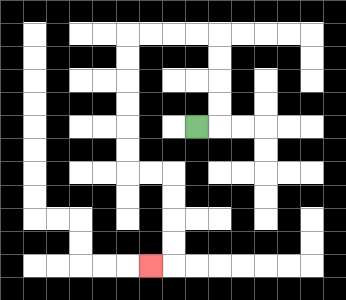{'start': '[8, 5]', 'end': '[6, 11]', 'path_directions': 'R,U,U,U,U,L,L,L,L,D,D,D,D,D,D,R,R,D,D,D,D,L', 'path_coordinates': '[[8, 5], [9, 5], [9, 4], [9, 3], [9, 2], [9, 1], [8, 1], [7, 1], [6, 1], [5, 1], [5, 2], [5, 3], [5, 4], [5, 5], [5, 6], [5, 7], [6, 7], [7, 7], [7, 8], [7, 9], [7, 10], [7, 11], [6, 11]]'}